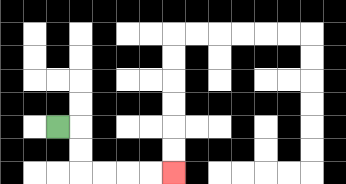{'start': '[2, 5]', 'end': '[7, 7]', 'path_directions': 'R,D,D,R,R,R,R', 'path_coordinates': '[[2, 5], [3, 5], [3, 6], [3, 7], [4, 7], [5, 7], [6, 7], [7, 7]]'}